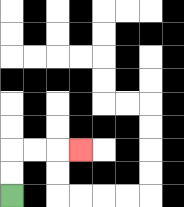{'start': '[0, 8]', 'end': '[3, 6]', 'path_directions': 'U,U,R,R,R', 'path_coordinates': '[[0, 8], [0, 7], [0, 6], [1, 6], [2, 6], [3, 6]]'}